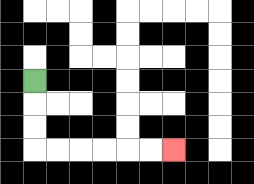{'start': '[1, 3]', 'end': '[7, 6]', 'path_directions': 'D,D,D,R,R,R,R,R,R', 'path_coordinates': '[[1, 3], [1, 4], [1, 5], [1, 6], [2, 6], [3, 6], [4, 6], [5, 6], [6, 6], [7, 6]]'}